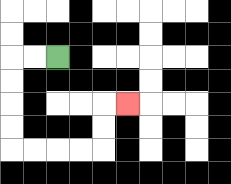{'start': '[2, 2]', 'end': '[5, 4]', 'path_directions': 'L,L,D,D,D,D,R,R,R,R,U,U,R', 'path_coordinates': '[[2, 2], [1, 2], [0, 2], [0, 3], [0, 4], [0, 5], [0, 6], [1, 6], [2, 6], [3, 6], [4, 6], [4, 5], [4, 4], [5, 4]]'}